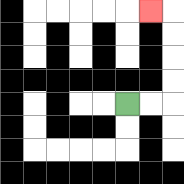{'start': '[5, 4]', 'end': '[6, 0]', 'path_directions': 'R,R,U,U,U,U,L', 'path_coordinates': '[[5, 4], [6, 4], [7, 4], [7, 3], [7, 2], [7, 1], [7, 0], [6, 0]]'}